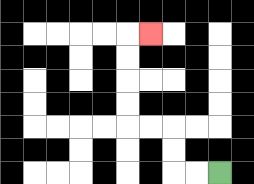{'start': '[9, 7]', 'end': '[6, 1]', 'path_directions': 'L,L,U,U,L,L,U,U,U,U,R', 'path_coordinates': '[[9, 7], [8, 7], [7, 7], [7, 6], [7, 5], [6, 5], [5, 5], [5, 4], [5, 3], [5, 2], [5, 1], [6, 1]]'}